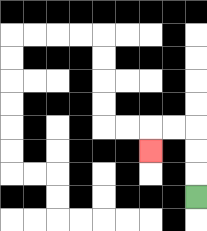{'start': '[8, 8]', 'end': '[6, 6]', 'path_directions': 'U,U,U,L,L,D', 'path_coordinates': '[[8, 8], [8, 7], [8, 6], [8, 5], [7, 5], [6, 5], [6, 6]]'}